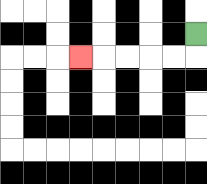{'start': '[8, 1]', 'end': '[3, 2]', 'path_directions': 'D,L,L,L,L,L', 'path_coordinates': '[[8, 1], [8, 2], [7, 2], [6, 2], [5, 2], [4, 2], [3, 2]]'}